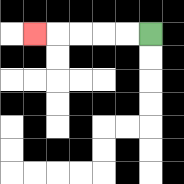{'start': '[6, 1]', 'end': '[1, 1]', 'path_directions': 'L,L,L,L,L', 'path_coordinates': '[[6, 1], [5, 1], [4, 1], [3, 1], [2, 1], [1, 1]]'}